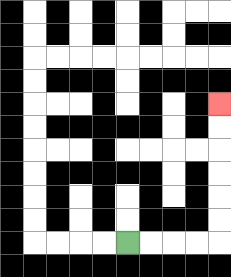{'start': '[5, 10]', 'end': '[9, 4]', 'path_directions': 'R,R,R,R,U,U,U,U,U,U', 'path_coordinates': '[[5, 10], [6, 10], [7, 10], [8, 10], [9, 10], [9, 9], [9, 8], [9, 7], [9, 6], [9, 5], [9, 4]]'}